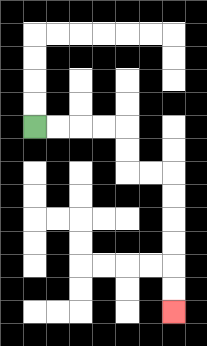{'start': '[1, 5]', 'end': '[7, 13]', 'path_directions': 'R,R,R,R,D,D,R,R,D,D,D,D,D,D', 'path_coordinates': '[[1, 5], [2, 5], [3, 5], [4, 5], [5, 5], [5, 6], [5, 7], [6, 7], [7, 7], [7, 8], [7, 9], [7, 10], [7, 11], [7, 12], [7, 13]]'}